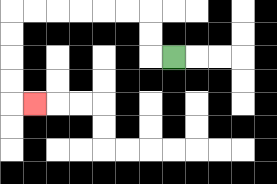{'start': '[7, 2]', 'end': '[1, 4]', 'path_directions': 'L,U,U,L,L,L,L,L,L,D,D,D,D,R', 'path_coordinates': '[[7, 2], [6, 2], [6, 1], [6, 0], [5, 0], [4, 0], [3, 0], [2, 0], [1, 0], [0, 0], [0, 1], [0, 2], [0, 3], [0, 4], [1, 4]]'}